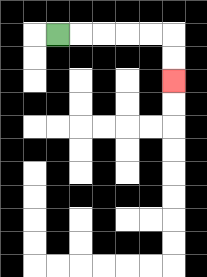{'start': '[2, 1]', 'end': '[7, 3]', 'path_directions': 'R,R,R,R,R,D,D', 'path_coordinates': '[[2, 1], [3, 1], [4, 1], [5, 1], [6, 1], [7, 1], [7, 2], [7, 3]]'}